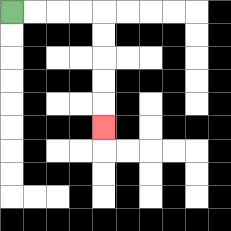{'start': '[0, 0]', 'end': '[4, 5]', 'path_directions': 'R,R,R,R,D,D,D,D,D', 'path_coordinates': '[[0, 0], [1, 0], [2, 0], [3, 0], [4, 0], [4, 1], [4, 2], [4, 3], [4, 4], [4, 5]]'}